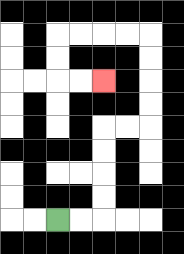{'start': '[2, 9]', 'end': '[4, 3]', 'path_directions': 'R,R,U,U,U,U,R,R,U,U,U,U,L,L,L,L,D,D,R,R', 'path_coordinates': '[[2, 9], [3, 9], [4, 9], [4, 8], [4, 7], [4, 6], [4, 5], [5, 5], [6, 5], [6, 4], [6, 3], [6, 2], [6, 1], [5, 1], [4, 1], [3, 1], [2, 1], [2, 2], [2, 3], [3, 3], [4, 3]]'}